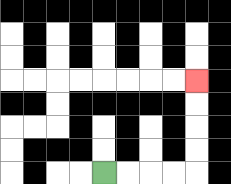{'start': '[4, 7]', 'end': '[8, 3]', 'path_directions': 'R,R,R,R,U,U,U,U', 'path_coordinates': '[[4, 7], [5, 7], [6, 7], [7, 7], [8, 7], [8, 6], [8, 5], [8, 4], [8, 3]]'}